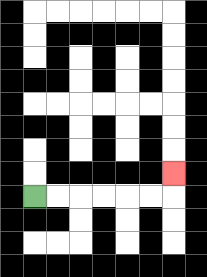{'start': '[1, 8]', 'end': '[7, 7]', 'path_directions': 'R,R,R,R,R,R,U', 'path_coordinates': '[[1, 8], [2, 8], [3, 8], [4, 8], [5, 8], [6, 8], [7, 8], [7, 7]]'}